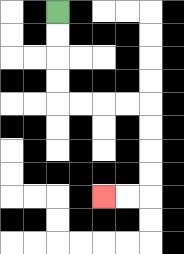{'start': '[2, 0]', 'end': '[4, 8]', 'path_directions': 'D,D,D,D,R,R,R,R,D,D,D,D,L,L', 'path_coordinates': '[[2, 0], [2, 1], [2, 2], [2, 3], [2, 4], [3, 4], [4, 4], [5, 4], [6, 4], [6, 5], [6, 6], [6, 7], [6, 8], [5, 8], [4, 8]]'}